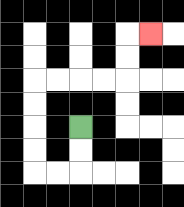{'start': '[3, 5]', 'end': '[6, 1]', 'path_directions': 'D,D,L,L,U,U,U,U,R,R,R,R,U,U,R', 'path_coordinates': '[[3, 5], [3, 6], [3, 7], [2, 7], [1, 7], [1, 6], [1, 5], [1, 4], [1, 3], [2, 3], [3, 3], [4, 3], [5, 3], [5, 2], [5, 1], [6, 1]]'}